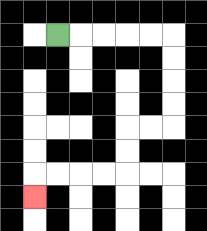{'start': '[2, 1]', 'end': '[1, 8]', 'path_directions': 'R,R,R,R,R,D,D,D,D,L,L,D,D,L,L,L,L,D', 'path_coordinates': '[[2, 1], [3, 1], [4, 1], [5, 1], [6, 1], [7, 1], [7, 2], [7, 3], [7, 4], [7, 5], [6, 5], [5, 5], [5, 6], [5, 7], [4, 7], [3, 7], [2, 7], [1, 7], [1, 8]]'}